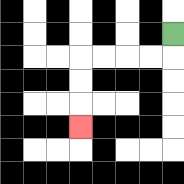{'start': '[7, 1]', 'end': '[3, 5]', 'path_directions': 'D,L,L,L,L,D,D,D', 'path_coordinates': '[[7, 1], [7, 2], [6, 2], [5, 2], [4, 2], [3, 2], [3, 3], [3, 4], [3, 5]]'}